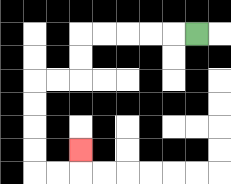{'start': '[8, 1]', 'end': '[3, 6]', 'path_directions': 'L,L,L,L,L,D,D,L,L,D,D,D,D,R,R,U', 'path_coordinates': '[[8, 1], [7, 1], [6, 1], [5, 1], [4, 1], [3, 1], [3, 2], [3, 3], [2, 3], [1, 3], [1, 4], [1, 5], [1, 6], [1, 7], [2, 7], [3, 7], [3, 6]]'}